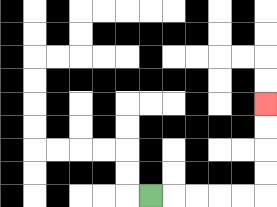{'start': '[6, 8]', 'end': '[11, 4]', 'path_directions': 'R,R,R,R,R,U,U,U,U', 'path_coordinates': '[[6, 8], [7, 8], [8, 8], [9, 8], [10, 8], [11, 8], [11, 7], [11, 6], [11, 5], [11, 4]]'}